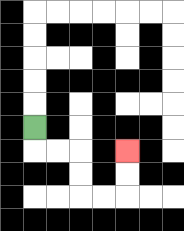{'start': '[1, 5]', 'end': '[5, 6]', 'path_directions': 'D,R,R,D,D,R,R,U,U', 'path_coordinates': '[[1, 5], [1, 6], [2, 6], [3, 6], [3, 7], [3, 8], [4, 8], [5, 8], [5, 7], [5, 6]]'}